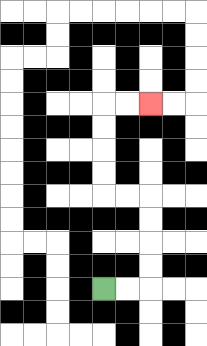{'start': '[4, 12]', 'end': '[6, 4]', 'path_directions': 'R,R,U,U,U,U,L,L,U,U,U,U,R,R', 'path_coordinates': '[[4, 12], [5, 12], [6, 12], [6, 11], [6, 10], [6, 9], [6, 8], [5, 8], [4, 8], [4, 7], [4, 6], [4, 5], [4, 4], [5, 4], [6, 4]]'}